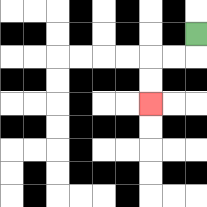{'start': '[8, 1]', 'end': '[6, 4]', 'path_directions': 'D,L,L,D,D', 'path_coordinates': '[[8, 1], [8, 2], [7, 2], [6, 2], [6, 3], [6, 4]]'}